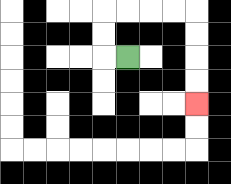{'start': '[5, 2]', 'end': '[8, 4]', 'path_directions': 'L,U,U,R,R,R,R,D,D,D,D', 'path_coordinates': '[[5, 2], [4, 2], [4, 1], [4, 0], [5, 0], [6, 0], [7, 0], [8, 0], [8, 1], [8, 2], [8, 3], [8, 4]]'}